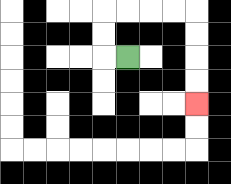{'start': '[5, 2]', 'end': '[8, 4]', 'path_directions': 'L,U,U,R,R,R,R,D,D,D,D', 'path_coordinates': '[[5, 2], [4, 2], [4, 1], [4, 0], [5, 0], [6, 0], [7, 0], [8, 0], [8, 1], [8, 2], [8, 3], [8, 4]]'}